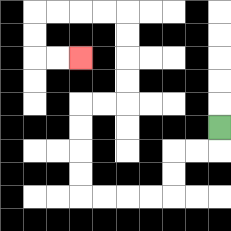{'start': '[9, 5]', 'end': '[3, 2]', 'path_directions': 'D,L,L,D,D,L,L,L,L,U,U,U,U,R,R,U,U,U,U,L,L,L,L,D,D,R,R', 'path_coordinates': '[[9, 5], [9, 6], [8, 6], [7, 6], [7, 7], [7, 8], [6, 8], [5, 8], [4, 8], [3, 8], [3, 7], [3, 6], [3, 5], [3, 4], [4, 4], [5, 4], [5, 3], [5, 2], [5, 1], [5, 0], [4, 0], [3, 0], [2, 0], [1, 0], [1, 1], [1, 2], [2, 2], [3, 2]]'}